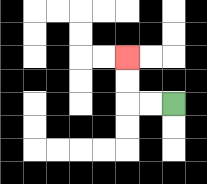{'start': '[7, 4]', 'end': '[5, 2]', 'path_directions': 'L,L,U,U', 'path_coordinates': '[[7, 4], [6, 4], [5, 4], [5, 3], [5, 2]]'}